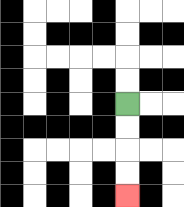{'start': '[5, 4]', 'end': '[5, 8]', 'path_directions': 'D,D,D,D', 'path_coordinates': '[[5, 4], [5, 5], [5, 6], [5, 7], [5, 8]]'}